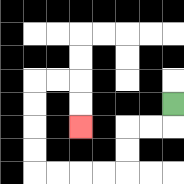{'start': '[7, 4]', 'end': '[3, 5]', 'path_directions': 'D,L,L,D,D,L,L,L,L,U,U,U,U,R,R,D,D', 'path_coordinates': '[[7, 4], [7, 5], [6, 5], [5, 5], [5, 6], [5, 7], [4, 7], [3, 7], [2, 7], [1, 7], [1, 6], [1, 5], [1, 4], [1, 3], [2, 3], [3, 3], [3, 4], [3, 5]]'}